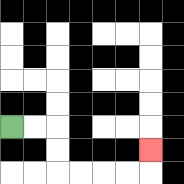{'start': '[0, 5]', 'end': '[6, 6]', 'path_directions': 'R,R,D,D,R,R,R,R,U', 'path_coordinates': '[[0, 5], [1, 5], [2, 5], [2, 6], [2, 7], [3, 7], [4, 7], [5, 7], [6, 7], [6, 6]]'}